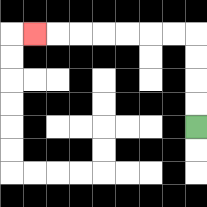{'start': '[8, 5]', 'end': '[1, 1]', 'path_directions': 'U,U,U,U,L,L,L,L,L,L,L', 'path_coordinates': '[[8, 5], [8, 4], [8, 3], [8, 2], [8, 1], [7, 1], [6, 1], [5, 1], [4, 1], [3, 1], [2, 1], [1, 1]]'}